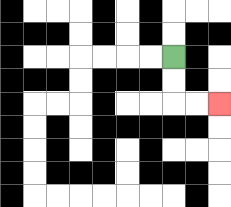{'start': '[7, 2]', 'end': '[9, 4]', 'path_directions': 'D,D,R,R', 'path_coordinates': '[[7, 2], [7, 3], [7, 4], [8, 4], [9, 4]]'}